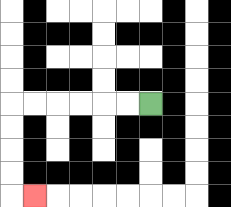{'start': '[6, 4]', 'end': '[1, 8]', 'path_directions': 'L,L,L,L,L,L,D,D,D,D,R', 'path_coordinates': '[[6, 4], [5, 4], [4, 4], [3, 4], [2, 4], [1, 4], [0, 4], [0, 5], [0, 6], [0, 7], [0, 8], [1, 8]]'}